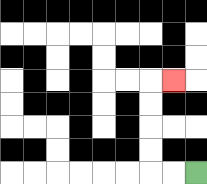{'start': '[8, 7]', 'end': '[7, 3]', 'path_directions': 'L,L,U,U,U,U,R', 'path_coordinates': '[[8, 7], [7, 7], [6, 7], [6, 6], [6, 5], [6, 4], [6, 3], [7, 3]]'}